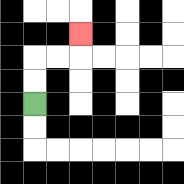{'start': '[1, 4]', 'end': '[3, 1]', 'path_directions': 'U,U,R,R,U', 'path_coordinates': '[[1, 4], [1, 3], [1, 2], [2, 2], [3, 2], [3, 1]]'}